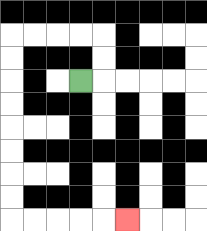{'start': '[3, 3]', 'end': '[5, 9]', 'path_directions': 'R,U,U,L,L,L,L,D,D,D,D,D,D,D,D,R,R,R,R,R', 'path_coordinates': '[[3, 3], [4, 3], [4, 2], [4, 1], [3, 1], [2, 1], [1, 1], [0, 1], [0, 2], [0, 3], [0, 4], [0, 5], [0, 6], [0, 7], [0, 8], [0, 9], [1, 9], [2, 9], [3, 9], [4, 9], [5, 9]]'}